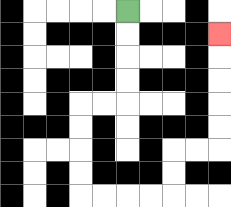{'start': '[5, 0]', 'end': '[9, 1]', 'path_directions': 'D,D,D,D,L,L,D,D,D,D,R,R,R,R,U,U,R,R,U,U,U,U,U', 'path_coordinates': '[[5, 0], [5, 1], [5, 2], [5, 3], [5, 4], [4, 4], [3, 4], [3, 5], [3, 6], [3, 7], [3, 8], [4, 8], [5, 8], [6, 8], [7, 8], [7, 7], [7, 6], [8, 6], [9, 6], [9, 5], [9, 4], [9, 3], [9, 2], [9, 1]]'}